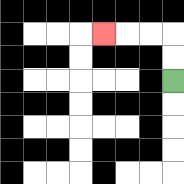{'start': '[7, 3]', 'end': '[4, 1]', 'path_directions': 'U,U,L,L,L', 'path_coordinates': '[[7, 3], [7, 2], [7, 1], [6, 1], [5, 1], [4, 1]]'}